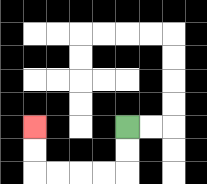{'start': '[5, 5]', 'end': '[1, 5]', 'path_directions': 'D,D,L,L,L,L,U,U', 'path_coordinates': '[[5, 5], [5, 6], [5, 7], [4, 7], [3, 7], [2, 7], [1, 7], [1, 6], [1, 5]]'}